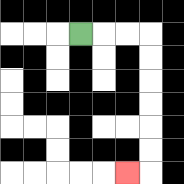{'start': '[3, 1]', 'end': '[5, 7]', 'path_directions': 'R,R,R,D,D,D,D,D,D,L', 'path_coordinates': '[[3, 1], [4, 1], [5, 1], [6, 1], [6, 2], [6, 3], [6, 4], [6, 5], [6, 6], [6, 7], [5, 7]]'}